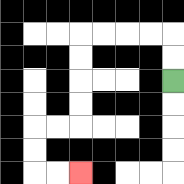{'start': '[7, 3]', 'end': '[3, 7]', 'path_directions': 'U,U,L,L,L,L,D,D,D,D,L,L,D,D,R,R', 'path_coordinates': '[[7, 3], [7, 2], [7, 1], [6, 1], [5, 1], [4, 1], [3, 1], [3, 2], [3, 3], [3, 4], [3, 5], [2, 5], [1, 5], [1, 6], [1, 7], [2, 7], [3, 7]]'}